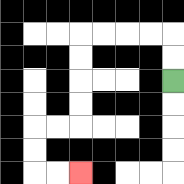{'start': '[7, 3]', 'end': '[3, 7]', 'path_directions': 'U,U,L,L,L,L,D,D,D,D,L,L,D,D,R,R', 'path_coordinates': '[[7, 3], [7, 2], [7, 1], [6, 1], [5, 1], [4, 1], [3, 1], [3, 2], [3, 3], [3, 4], [3, 5], [2, 5], [1, 5], [1, 6], [1, 7], [2, 7], [3, 7]]'}